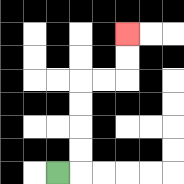{'start': '[2, 7]', 'end': '[5, 1]', 'path_directions': 'R,U,U,U,U,R,R,U,U', 'path_coordinates': '[[2, 7], [3, 7], [3, 6], [3, 5], [3, 4], [3, 3], [4, 3], [5, 3], [5, 2], [5, 1]]'}